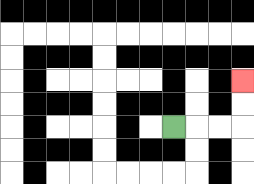{'start': '[7, 5]', 'end': '[10, 3]', 'path_directions': 'R,R,R,U,U', 'path_coordinates': '[[7, 5], [8, 5], [9, 5], [10, 5], [10, 4], [10, 3]]'}